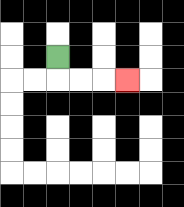{'start': '[2, 2]', 'end': '[5, 3]', 'path_directions': 'D,R,R,R', 'path_coordinates': '[[2, 2], [2, 3], [3, 3], [4, 3], [5, 3]]'}